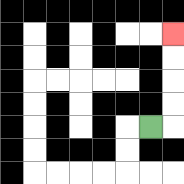{'start': '[6, 5]', 'end': '[7, 1]', 'path_directions': 'R,U,U,U,U', 'path_coordinates': '[[6, 5], [7, 5], [7, 4], [7, 3], [7, 2], [7, 1]]'}